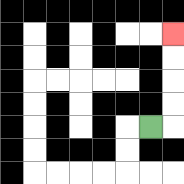{'start': '[6, 5]', 'end': '[7, 1]', 'path_directions': 'R,U,U,U,U', 'path_coordinates': '[[6, 5], [7, 5], [7, 4], [7, 3], [7, 2], [7, 1]]'}